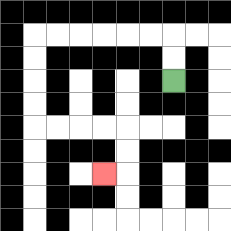{'start': '[7, 3]', 'end': '[4, 7]', 'path_directions': 'U,U,L,L,L,L,L,L,D,D,D,D,R,R,R,R,D,D,L', 'path_coordinates': '[[7, 3], [7, 2], [7, 1], [6, 1], [5, 1], [4, 1], [3, 1], [2, 1], [1, 1], [1, 2], [1, 3], [1, 4], [1, 5], [2, 5], [3, 5], [4, 5], [5, 5], [5, 6], [5, 7], [4, 7]]'}